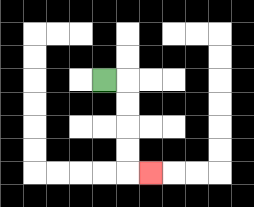{'start': '[4, 3]', 'end': '[6, 7]', 'path_directions': 'R,D,D,D,D,R', 'path_coordinates': '[[4, 3], [5, 3], [5, 4], [5, 5], [5, 6], [5, 7], [6, 7]]'}